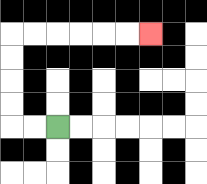{'start': '[2, 5]', 'end': '[6, 1]', 'path_directions': 'L,L,U,U,U,U,R,R,R,R,R,R', 'path_coordinates': '[[2, 5], [1, 5], [0, 5], [0, 4], [0, 3], [0, 2], [0, 1], [1, 1], [2, 1], [3, 1], [4, 1], [5, 1], [6, 1]]'}